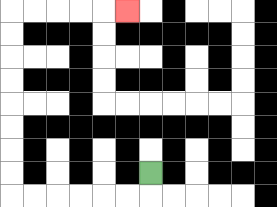{'start': '[6, 7]', 'end': '[5, 0]', 'path_directions': 'D,L,L,L,L,L,L,U,U,U,U,U,U,U,U,R,R,R,R,R', 'path_coordinates': '[[6, 7], [6, 8], [5, 8], [4, 8], [3, 8], [2, 8], [1, 8], [0, 8], [0, 7], [0, 6], [0, 5], [0, 4], [0, 3], [0, 2], [0, 1], [0, 0], [1, 0], [2, 0], [3, 0], [4, 0], [5, 0]]'}